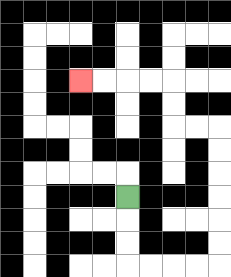{'start': '[5, 8]', 'end': '[3, 3]', 'path_directions': 'D,D,D,R,R,R,R,U,U,U,U,U,U,L,L,U,U,L,L,L,L', 'path_coordinates': '[[5, 8], [5, 9], [5, 10], [5, 11], [6, 11], [7, 11], [8, 11], [9, 11], [9, 10], [9, 9], [9, 8], [9, 7], [9, 6], [9, 5], [8, 5], [7, 5], [7, 4], [7, 3], [6, 3], [5, 3], [4, 3], [3, 3]]'}